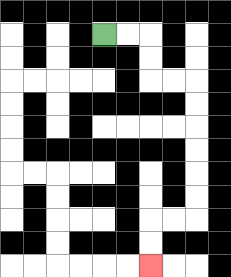{'start': '[4, 1]', 'end': '[6, 11]', 'path_directions': 'R,R,D,D,R,R,D,D,D,D,D,D,L,L,D,D', 'path_coordinates': '[[4, 1], [5, 1], [6, 1], [6, 2], [6, 3], [7, 3], [8, 3], [8, 4], [8, 5], [8, 6], [8, 7], [8, 8], [8, 9], [7, 9], [6, 9], [6, 10], [6, 11]]'}